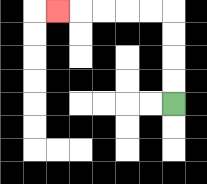{'start': '[7, 4]', 'end': '[2, 0]', 'path_directions': 'U,U,U,U,L,L,L,L,L', 'path_coordinates': '[[7, 4], [7, 3], [7, 2], [7, 1], [7, 0], [6, 0], [5, 0], [4, 0], [3, 0], [2, 0]]'}